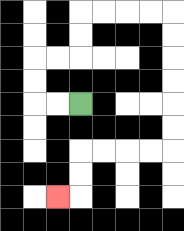{'start': '[3, 4]', 'end': '[2, 8]', 'path_directions': 'L,L,U,U,R,R,U,U,R,R,R,R,D,D,D,D,D,D,L,L,L,L,D,D,L', 'path_coordinates': '[[3, 4], [2, 4], [1, 4], [1, 3], [1, 2], [2, 2], [3, 2], [3, 1], [3, 0], [4, 0], [5, 0], [6, 0], [7, 0], [7, 1], [7, 2], [7, 3], [7, 4], [7, 5], [7, 6], [6, 6], [5, 6], [4, 6], [3, 6], [3, 7], [3, 8], [2, 8]]'}